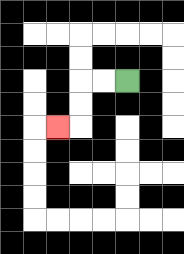{'start': '[5, 3]', 'end': '[2, 5]', 'path_directions': 'L,L,D,D,L', 'path_coordinates': '[[5, 3], [4, 3], [3, 3], [3, 4], [3, 5], [2, 5]]'}